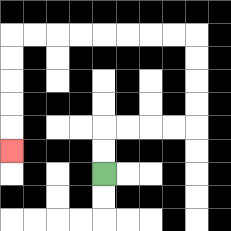{'start': '[4, 7]', 'end': '[0, 6]', 'path_directions': 'U,U,R,R,R,R,U,U,U,U,L,L,L,L,L,L,L,L,D,D,D,D,D', 'path_coordinates': '[[4, 7], [4, 6], [4, 5], [5, 5], [6, 5], [7, 5], [8, 5], [8, 4], [8, 3], [8, 2], [8, 1], [7, 1], [6, 1], [5, 1], [4, 1], [3, 1], [2, 1], [1, 1], [0, 1], [0, 2], [0, 3], [0, 4], [0, 5], [0, 6]]'}